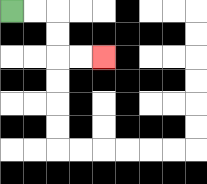{'start': '[0, 0]', 'end': '[4, 2]', 'path_directions': 'R,R,D,D,R,R', 'path_coordinates': '[[0, 0], [1, 0], [2, 0], [2, 1], [2, 2], [3, 2], [4, 2]]'}